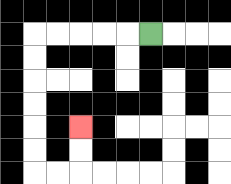{'start': '[6, 1]', 'end': '[3, 5]', 'path_directions': 'L,L,L,L,L,D,D,D,D,D,D,R,R,U,U', 'path_coordinates': '[[6, 1], [5, 1], [4, 1], [3, 1], [2, 1], [1, 1], [1, 2], [1, 3], [1, 4], [1, 5], [1, 6], [1, 7], [2, 7], [3, 7], [3, 6], [3, 5]]'}